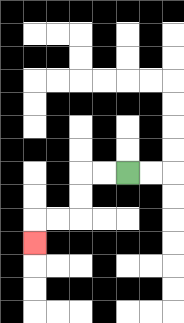{'start': '[5, 7]', 'end': '[1, 10]', 'path_directions': 'L,L,D,D,L,L,D', 'path_coordinates': '[[5, 7], [4, 7], [3, 7], [3, 8], [3, 9], [2, 9], [1, 9], [1, 10]]'}